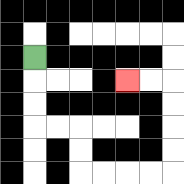{'start': '[1, 2]', 'end': '[5, 3]', 'path_directions': 'D,D,D,R,R,D,D,R,R,R,R,U,U,U,U,L,L', 'path_coordinates': '[[1, 2], [1, 3], [1, 4], [1, 5], [2, 5], [3, 5], [3, 6], [3, 7], [4, 7], [5, 7], [6, 7], [7, 7], [7, 6], [7, 5], [7, 4], [7, 3], [6, 3], [5, 3]]'}